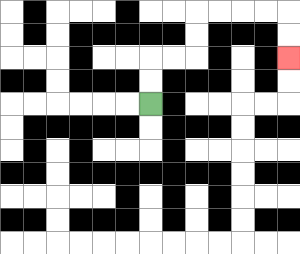{'start': '[6, 4]', 'end': '[12, 2]', 'path_directions': 'U,U,R,R,U,U,R,R,R,R,D,D', 'path_coordinates': '[[6, 4], [6, 3], [6, 2], [7, 2], [8, 2], [8, 1], [8, 0], [9, 0], [10, 0], [11, 0], [12, 0], [12, 1], [12, 2]]'}